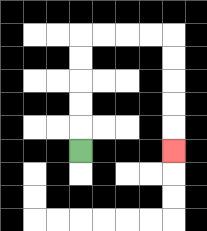{'start': '[3, 6]', 'end': '[7, 6]', 'path_directions': 'U,U,U,U,U,R,R,R,R,D,D,D,D,D', 'path_coordinates': '[[3, 6], [3, 5], [3, 4], [3, 3], [3, 2], [3, 1], [4, 1], [5, 1], [6, 1], [7, 1], [7, 2], [7, 3], [7, 4], [7, 5], [7, 6]]'}